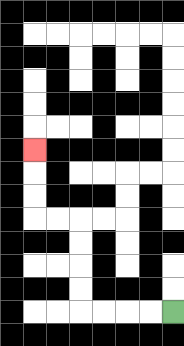{'start': '[7, 13]', 'end': '[1, 6]', 'path_directions': 'L,L,L,L,U,U,U,U,L,L,U,U,U', 'path_coordinates': '[[7, 13], [6, 13], [5, 13], [4, 13], [3, 13], [3, 12], [3, 11], [3, 10], [3, 9], [2, 9], [1, 9], [1, 8], [1, 7], [1, 6]]'}